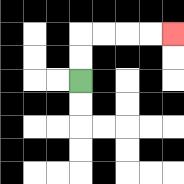{'start': '[3, 3]', 'end': '[7, 1]', 'path_directions': 'U,U,R,R,R,R', 'path_coordinates': '[[3, 3], [3, 2], [3, 1], [4, 1], [5, 1], [6, 1], [7, 1]]'}